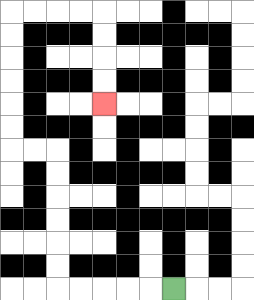{'start': '[7, 12]', 'end': '[4, 4]', 'path_directions': 'L,L,L,L,L,U,U,U,U,U,U,L,L,U,U,U,U,U,U,R,R,R,R,D,D,D,D', 'path_coordinates': '[[7, 12], [6, 12], [5, 12], [4, 12], [3, 12], [2, 12], [2, 11], [2, 10], [2, 9], [2, 8], [2, 7], [2, 6], [1, 6], [0, 6], [0, 5], [0, 4], [0, 3], [0, 2], [0, 1], [0, 0], [1, 0], [2, 0], [3, 0], [4, 0], [4, 1], [4, 2], [4, 3], [4, 4]]'}